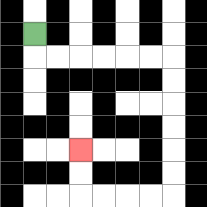{'start': '[1, 1]', 'end': '[3, 6]', 'path_directions': 'D,R,R,R,R,R,R,D,D,D,D,D,D,L,L,L,L,U,U', 'path_coordinates': '[[1, 1], [1, 2], [2, 2], [3, 2], [4, 2], [5, 2], [6, 2], [7, 2], [7, 3], [7, 4], [7, 5], [7, 6], [7, 7], [7, 8], [6, 8], [5, 8], [4, 8], [3, 8], [3, 7], [3, 6]]'}